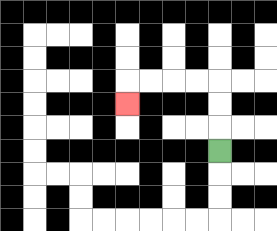{'start': '[9, 6]', 'end': '[5, 4]', 'path_directions': 'U,U,U,L,L,L,L,D', 'path_coordinates': '[[9, 6], [9, 5], [9, 4], [9, 3], [8, 3], [7, 3], [6, 3], [5, 3], [5, 4]]'}